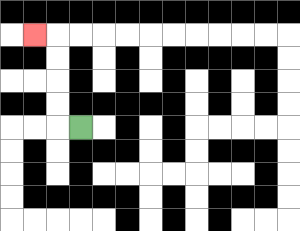{'start': '[3, 5]', 'end': '[1, 1]', 'path_directions': 'L,U,U,U,U,L', 'path_coordinates': '[[3, 5], [2, 5], [2, 4], [2, 3], [2, 2], [2, 1], [1, 1]]'}